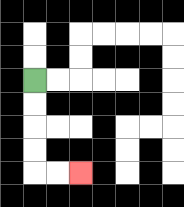{'start': '[1, 3]', 'end': '[3, 7]', 'path_directions': 'D,D,D,D,R,R', 'path_coordinates': '[[1, 3], [1, 4], [1, 5], [1, 6], [1, 7], [2, 7], [3, 7]]'}